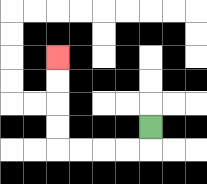{'start': '[6, 5]', 'end': '[2, 2]', 'path_directions': 'D,L,L,L,L,U,U,U,U', 'path_coordinates': '[[6, 5], [6, 6], [5, 6], [4, 6], [3, 6], [2, 6], [2, 5], [2, 4], [2, 3], [2, 2]]'}